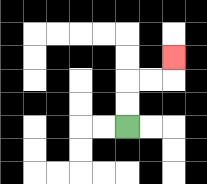{'start': '[5, 5]', 'end': '[7, 2]', 'path_directions': 'U,U,R,R,U', 'path_coordinates': '[[5, 5], [5, 4], [5, 3], [6, 3], [7, 3], [7, 2]]'}